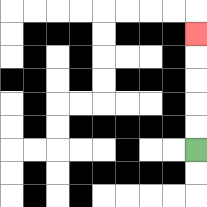{'start': '[8, 6]', 'end': '[8, 1]', 'path_directions': 'U,U,U,U,U', 'path_coordinates': '[[8, 6], [8, 5], [8, 4], [8, 3], [8, 2], [8, 1]]'}